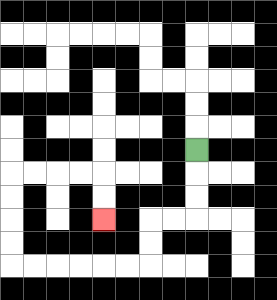{'start': '[8, 6]', 'end': '[4, 9]', 'path_directions': 'D,D,D,L,L,D,D,L,L,L,L,L,L,U,U,U,U,R,R,R,R,D,D', 'path_coordinates': '[[8, 6], [8, 7], [8, 8], [8, 9], [7, 9], [6, 9], [6, 10], [6, 11], [5, 11], [4, 11], [3, 11], [2, 11], [1, 11], [0, 11], [0, 10], [0, 9], [0, 8], [0, 7], [1, 7], [2, 7], [3, 7], [4, 7], [4, 8], [4, 9]]'}